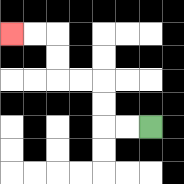{'start': '[6, 5]', 'end': '[0, 1]', 'path_directions': 'L,L,U,U,L,L,U,U,L,L', 'path_coordinates': '[[6, 5], [5, 5], [4, 5], [4, 4], [4, 3], [3, 3], [2, 3], [2, 2], [2, 1], [1, 1], [0, 1]]'}